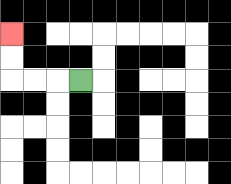{'start': '[3, 3]', 'end': '[0, 1]', 'path_directions': 'L,L,L,U,U', 'path_coordinates': '[[3, 3], [2, 3], [1, 3], [0, 3], [0, 2], [0, 1]]'}